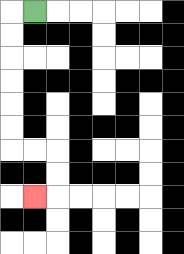{'start': '[1, 0]', 'end': '[1, 8]', 'path_directions': 'L,D,D,D,D,D,D,R,R,D,D,L', 'path_coordinates': '[[1, 0], [0, 0], [0, 1], [0, 2], [0, 3], [0, 4], [0, 5], [0, 6], [1, 6], [2, 6], [2, 7], [2, 8], [1, 8]]'}